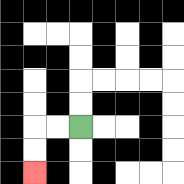{'start': '[3, 5]', 'end': '[1, 7]', 'path_directions': 'L,L,D,D', 'path_coordinates': '[[3, 5], [2, 5], [1, 5], [1, 6], [1, 7]]'}